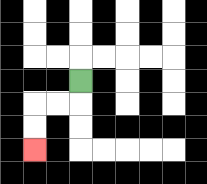{'start': '[3, 3]', 'end': '[1, 6]', 'path_directions': 'D,L,L,D,D', 'path_coordinates': '[[3, 3], [3, 4], [2, 4], [1, 4], [1, 5], [1, 6]]'}